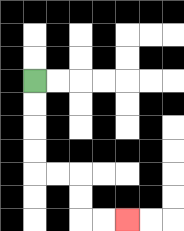{'start': '[1, 3]', 'end': '[5, 9]', 'path_directions': 'D,D,D,D,R,R,D,D,R,R', 'path_coordinates': '[[1, 3], [1, 4], [1, 5], [1, 6], [1, 7], [2, 7], [3, 7], [3, 8], [3, 9], [4, 9], [5, 9]]'}